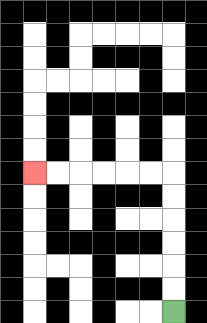{'start': '[7, 13]', 'end': '[1, 7]', 'path_directions': 'U,U,U,U,U,U,L,L,L,L,L,L', 'path_coordinates': '[[7, 13], [7, 12], [7, 11], [7, 10], [7, 9], [7, 8], [7, 7], [6, 7], [5, 7], [4, 7], [3, 7], [2, 7], [1, 7]]'}